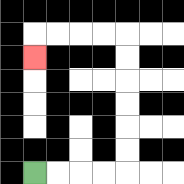{'start': '[1, 7]', 'end': '[1, 2]', 'path_directions': 'R,R,R,R,U,U,U,U,U,U,L,L,L,L,D', 'path_coordinates': '[[1, 7], [2, 7], [3, 7], [4, 7], [5, 7], [5, 6], [5, 5], [5, 4], [5, 3], [5, 2], [5, 1], [4, 1], [3, 1], [2, 1], [1, 1], [1, 2]]'}